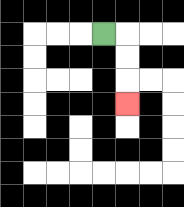{'start': '[4, 1]', 'end': '[5, 4]', 'path_directions': 'R,D,D,D', 'path_coordinates': '[[4, 1], [5, 1], [5, 2], [5, 3], [5, 4]]'}